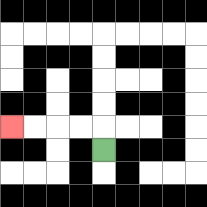{'start': '[4, 6]', 'end': '[0, 5]', 'path_directions': 'U,L,L,L,L', 'path_coordinates': '[[4, 6], [4, 5], [3, 5], [2, 5], [1, 5], [0, 5]]'}